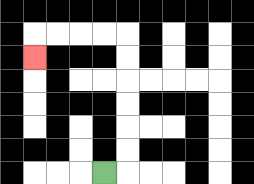{'start': '[4, 7]', 'end': '[1, 2]', 'path_directions': 'R,U,U,U,U,U,U,L,L,L,L,D', 'path_coordinates': '[[4, 7], [5, 7], [5, 6], [5, 5], [5, 4], [5, 3], [5, 2], [5, 1], [4, 1], [3, 1], [2, 1], [1, 1], [1, 2]]'}